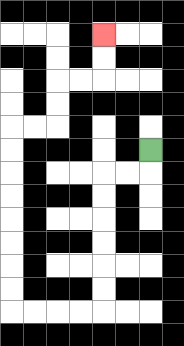{'start': '[6, 6]', 'end': '[4, 1]', 'path_directions': 'D,L,L,D,D,D,D,D,D,L,L,L,L,U,U,U,U,U,U,U,U,R,R,U,U,R,R,U,U', 'path_coordinates': '[[6, 6], [6, 7], [5, 7], [4, 7], [4, 8], [4, 9], [4, 10], [4, 11], [4, 12], [4, 13], [3, 13], [2, 13], [1, 13], [0, 13], [0, 12], [0, 11], [0, 10], [0, 9], [0, 8], [0, 7], [0, 6], [0, 5], [1, 5], [2, 5], [2, 4], [2, 3], [3, 3], [4, 3], [4, 2], [4, 1]]'}